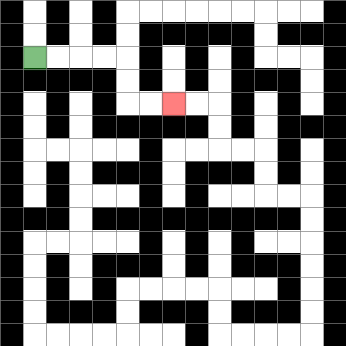{'start': '[1, 2]', 'end': '[7, 4]', 'path_directions': 'R,R,R,R,D,D,R,R', 'path_coordinates': '[[1, 2], [2, 2], [3, 2], [4, 2], [5, 2], [5, 3], [5, 4], [6, 4], [7, 4]]'}